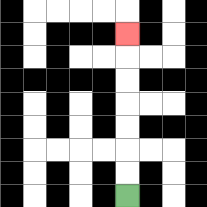{'start': '[5, 8]', 'end': '[5, 1]', 'path_directions': 'U,U,U,U,U,U,U', 'path_coordinates': '[[5, 8], [5, 7], [5, 6], [5, 5], [5, 4], [5, 3], [5, 2], [5, 1]]'}